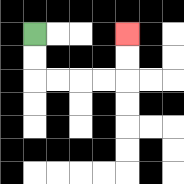{'start': '[1, 1]', 'end': '[5, 1]', 'path_directions': 'D,D,R,R,R,R,U,U', 'path_coordinates': '[[1, 1], [1, 2], [1, 3], [2, 3], [3, 3], [4, 3], [5, 3], [5, 2], [5, 1]]'}